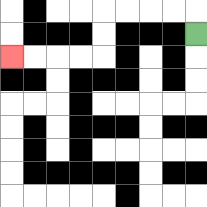{'start': '[8, 1]', 'end': '[0, 2]', 'path_directions': 'U,L,L,L,L,D,D,L,L,L,L', 'path_coordinates': '[[8, 1], [8, 0], [7, 0], [6, 0], [5, 0], [4, 0], [4, 1], [4, 2], [3, 2], [2, 2], [1, 2], [0, 2]]'}